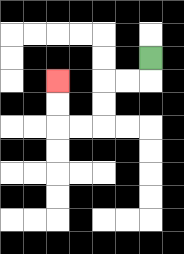{'start': '[6, 2]', 'end': '[2, 3]', 'path_directions': 'D,L,L,D,D,L,L,U,U', 'path_coordinates': '[[6, 2], [6, 3], [5, 3], [4, 3], [4, 4], [4, 5], [3, 5], [2, 5], [2, 4], [2, 3]]'}